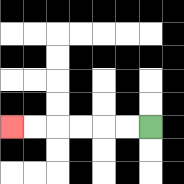{'start': '[6, 5]', 'end': '[0, 5]', 'path_directions': 'L,L,L,L,L,L', 'path_coordinates': '[[6, 5], [5, 5], [4, 5], [3, 5], [2, 5], [1, 5], [0, 5]]'}